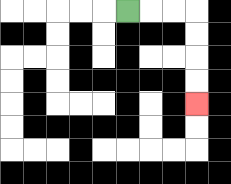{'start': '[5, 0]', 'end': '[8, 4]', 'path_directions': 'R,R,R,D,D,D,D', 'path_coordinates': '[[5, 0], [6, 0], [7, 0], [8, 0], [8, 1], [8, 2], [8, 3], [8, 4]]'}